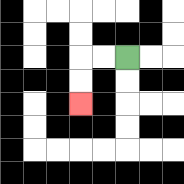{'start': '[5, 2]', 'end': '[3, 4]', 'path_directions': 'L,L,D,D', 'path_coordinates': '[[5, 2], [4, 2], [3, 2], [3, 3], [3, 4]]'}